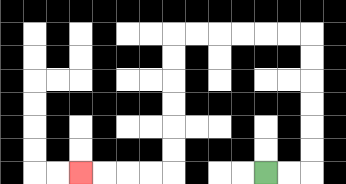{'start': '[11, 7]', 'end': '[3, 7]', 'path_directions': 'R,R,U,U,U,U,U,U,L,L,L,L,L,L,D,D,D,D,D,D,L,L,L,L', 'path_coordinates': '[[11, 7], [12, 7], [13, 7], [13, 6], [13, 5], [13, 4], [13, 3], [13, 2], [13, 1], [12, 1], [11, 1], [10, 1], [9, 1], [8, 1], [7, 1], [7, 2], [7, 3], [7, 4], [7, 5], [7, 6], [7, 7], [6, 7], [5, 7], [4, 7], [3, 7]]'}